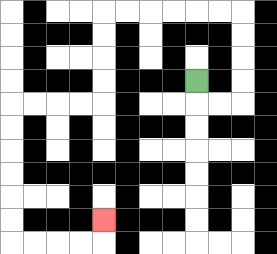{'start': '[8, 3]', 'end': '[4, 9]', 'path_directions': 'D,R,R,U,U,U,U,L,L,L,L,L,L,D,D,D,D,L,L,L,L,D,D,D,D,D,D,R,R,R,R,U', 'path_coordinates': '[[8, 3], [8, 4], [9, 4], [10, 4], [10, 3], [10, 2], [10, 1], [10, 0], [9, 0], [8, 0], [7, 0], [6, 0], [5, 0], [4, 0], [4, 1], [4, 2], [4, 3], [4, 4], [3, 4], [2, 4], [1, 4], [0, 4], [0, 5], [0, 6], [0, 7], [0, 8], [0, 9], [0, 10], [1, 10], [2, 10], [3, 10], [4, 10], [4, 9]]'}